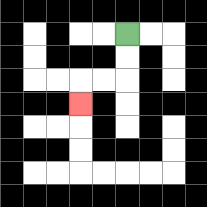{'start': '[5, 1]', 'end': '[3, 4]', 'path_directions': 'D,D,L,L,D', 'path_coordinates': '[[5, 1], [5, 2], [5, 3], [4, 3], [3, 3], [3, 4]]'}